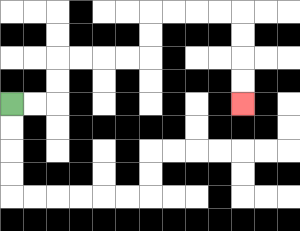{'start': '[0, 4]', 'end': '[10, 4]', 'path_directions': 'R,R,U,U,R,R,R,R,U,U,R,R,R,R,D,D,D,D', 'path_coordinates': '[[0, 4], [1, 4], [2, 4], [2, 3], [2, 2], [3, 2], [4, 2], [5, 2], [6, 2], [6, 1], [6, 0], [7, 0], [8, 0], [9, 0], [10, 0], [10, 1], [10, 2], [10, 3], [10, 4]]'}